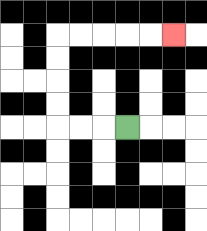{'start': '[5, 5]', 'end': '[7, 1]', 'path_directions': 'L,L,L,U,U,U,U,R,R,R,R,R', 'path_coordinates': '[[5, 5], [4, 5], [3, 5], [2, 5], [2, 4], [2, 3], [2, 2], [2, 1], [3, 1], [4, 1], [5, 1], [6, 1], [7, 1]]'}